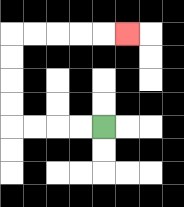{'start': '[4, 5]', 'end': '[5, 1]', 'path_directions': 'L,L,L,L,U,U,U,U,R,R,R,R,R', 'path_coordinates': '[[4, 5], [3, 5], [2, 5], [1, 5], [0, 5], [0, 4], [0, 3], [0, 2], [0, 1], [1, 1], [2, 1], [3, 1], [4, 1], [5, 1]]'}